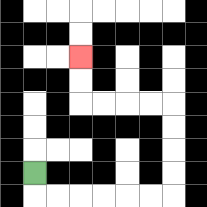{'start': '[1, 7]', 'end': '[3, 2]', 'path_directions': 'D,R,R,R,R,R,R,U,U,U,U,L,L,L,L,U,U', 'path_coordinates': '[[1, 7], [1, 8], [2, 8], [3, 8], [4, 8], [5, 8], [6, 8], [7, 8], [7, 7], [7, 6], [7, 5], [7, 4], [6, 4], [5, 4], [4, 4], [3, 4], [3, 3], [3, 2]]'}